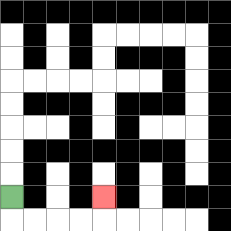{'start': '[0, 8]', 'end': '[4, 8]', 'path_directions': 'D,R,R,R,R,U', 'path_coordinates': '[[0, 8], [0, 9], [1, 9], [2, 9], [3, 9], [4, 9], [4, 8]]'}